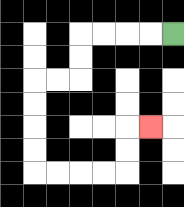{'start': '[7, 1]', 'end': '[6, 5]', 'path_directions': 'L,L,L,L,D,D,L,L,D,D,D,D,R,R,R,R,U,U,R', 'path_coordinates': '[[7, 1], [6, 1], [5, 1], [4, 1], [3, 1], [3, 2], [3, 3], [2, 3], [1, 3], [1, 4], [1, 5], [1, 6], [1, 7], [2, 7], [3, 7], [4, 7], [5, 7], [5, 6], [5, 5], [6, 5]]'}